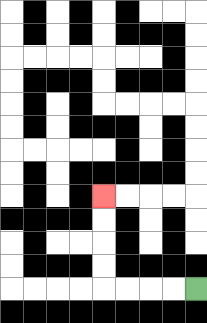{'start': '[8, 12]', 'end': '[4, 8]', 'path_directions': 'L,L,L,L,U,U,U,U', 'path_coordinates': '[[8, 12], [7, 12], [6, 12], [5, 12], [4, 12], [4, 11], [4, 10], [4, 9], [4, 8]]'}